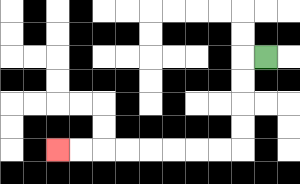{'start': '[11, 2]', 'end': '[2, 6]', 'path_directions': 'L,D,D,D,D,L,L,L,L,L,L,L,L', 'path_coordinates': '[[11, 2], [10, 2], [10, 3], [10, 4], [10, 5], [10, 6], [9, 6], [8, 6], [7, 6], [6, 6], [5, 6], [4, 6], [3, 6], [2, 6]]'}